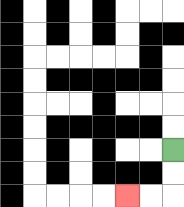{'start': '[7, 6]', 'end': '[5, 8]', 'path_directions': 'D,D,L,L', 'path_coordinates': '[[7, 6], [7, 7], [7, 8], [6, 8], [5, 8]]'}